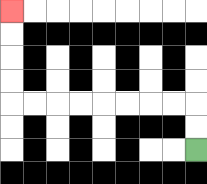{'start': '[8, 6]', 'end': '[0, 0]', 'path_directions': 'U,U,L,L,L,L,L,L,L,L,U,U,U,U', 'path_coordinates': '[[8, 6], [8, 5], [8, 4], [7, 4], [6, 4], [5, 4], [4, 4], [3, 4], [2, 4], [1, 4], [0, 4], [0, 3], [0, 2], [0, 1], [0, 0]]'}